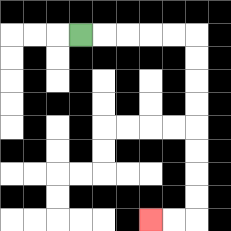{'start': '[3, 1]', 'end': '[6, 9]', 'path_directions': 'R,R,R,R,R,D,D,D,D,D,D,D,D,L,L', 'path_coordinates': '[[3, 1], [4, 1], [5, 1], [6, 1], [7, 1], [8, 1], [8, 2], [8, 3], [8, 4], [8, 5], [8, 6], [8, 7], [8, 8], [8, 9], [7, 9], [6, 9]]'}